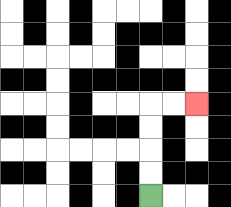{'start': '[6, 8]', 'end': '[8, 4]', 'path_directions': 'U,U,U,U,R,R', 'path_coordinates': '[[6, 8], [6, 7], [6, 6], [6, 5], [6, 4], [7, 4], [8, 4]]'}